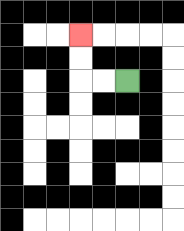{'start': '[5, 3]', 'end': '[3, 1]', 'path_directions': 'L,L,U,U', 'path_coordinates': '[[5, 3], [4, 3], [3, 3], [3, 2], [3, 1]]'}